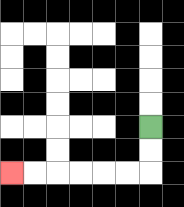{'start': '[6, 5]', 'end': '[0, 7]', 'path_directions': 'D,D,L,L,L,L,L,L', 'path_coordinates': '[[6, 5], [6, 6], [6, 7], [5, 7], [4, 7], [3, 7], [2, 7], [1, 7], [0, 7]]'}